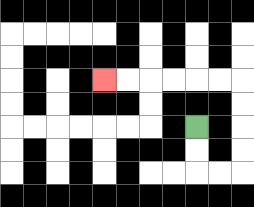{'start': '[8, 5]', 'end': '[4, 3]', 'path_directions': 'D,D,R,R,U,U,U,U,L,L,L,L,L,L', 'path_coordinates': '[[8, 5], [8, 6], [8, 7], [9, 7], [10, 7], [10, 6], [10, 5], [10, 4], [10, 3], [9, 3], [8, 3], [7, 3], [6, 3], [5, 3], [4, 3]]'}